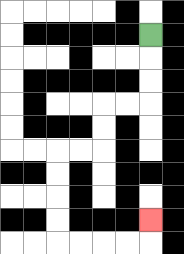{'start': '[6, 1]', 'end': '[6, 9]', 'path_directions': 'D,D,D,L,L,D,D,L,L,D,D,D,D,R,R,R,R,U', 'path_coordinates': '[[6, 1], [6, 2], [6, 3], [6, 4], [5, 4], [4, 4], [4, 5], [4, 6], [3, 6], [2, 6], [2, 7], [2, 8], [2, 9], [2, 10], [3, 10], [4, 10], [5, 10], [6, 10], [6, 9]]'}